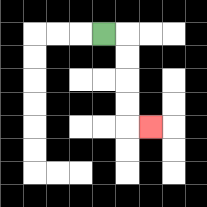{'start': '[4, 1]', 'end': '[6, 5]', 'path_directions': 'R,D,D,D,D,R', 'path_coordinates': '[[4, 1], [5, 1], [5, 2], [5, 3], [5, 4], [5, 5], [6, 5]]'}